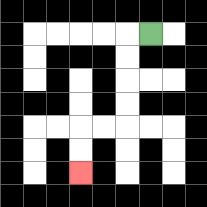{'start': '[6, 1]', 'end': '[3, 7]', 'path_directions': 'L,D,D,D,D,L,L,D,D', 'path_coordinates': '[[6, 1], [5, 1], [5, 2], [5, 3], [5, 4], [5, 5], [4, 5], [3, 5], [3, 6], [3, 7]]'}